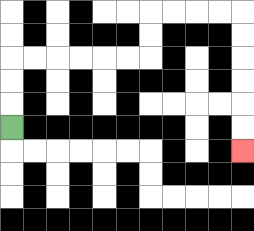{'start': '[0, 5]', 'end': '[10, 6]', 'path_directions': 'U,U,U,R,R,R,R,R,R,U,U,R,R,R,R,D,D,D,D,D,D', 'path_coordinates': '[[0, 5], [0, 4], [0, 3], [0, 2], [1, 2], [2, 2], [3, 2], [4, 2], [5, 2], [6, 2], [6, 1], [6, 0], [7, 0], [8, 0], [9, 0], [10, 0], [10, 1], [10, 2], [10, 3], [10, 4], [10, 5], [10, 6]]'}